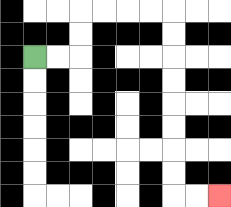{'start': '[1, 2]', 'end': '[9, 8]', 'path_directions': 'R,R,U,U,R,R,R,R,D,D,D,D,D,D,D,D,R,R', 'path_coordinates': '[[1, 2], [2, 2], [3, 2], [3, 1], [3, 0], [4, 0], [5, 0], [6, 0], [7, 0], [7, 1], [7, 2], [7, 3], [7, 4], [7, 5], [7, 6], [7, 7], [7, 8], [8, 8], [9, 8]]'}